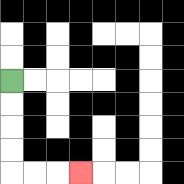{'start': '[0, 3]', 'end': '[3, 7]', 'path_directions': 'D,D,D,D,R,R,R', 'path_coordinates': '[[0, 3], [0, 4], [0, 5], [0, 6], [0, 7], [1, 7], [2, 7], [3, 7]]'}